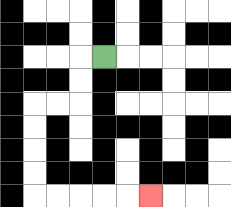{'start': '[4, 2]', 'end': '[6, 8]', 'path_directions': 'L,D,D,L,L,D,D,D,D,R,R,R,R,R', 'path_coordinates': '[[4, 2], [3, 2], [3, 3], [3, 4], [2, 4], [1, 4], [1, 5], [1, 6], [1, 7], [1, 8], [2, 8], [3, 8], [4, 8], [5, 8], [6, 8]]'}